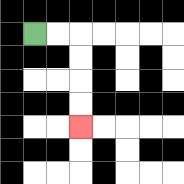{'start': '[1, 1]', 'end': '[3, 5]', 'path_directions': 'R,R,D,D,D,D', 'path_coordinates': '[[1, 1], [2, 1], [3, 1], [3, 2], [3, 3], [3, 4], [3, 5]]'}